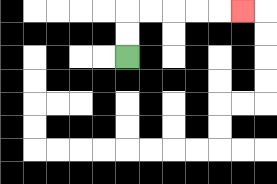{'start': '[5, 2]', 'end': '[10, 0]', 'path_directions': 'U,U,R,R,R,R,R', 'path_coordinates': '[[5, 2], [5, 1], [5, 0], [6, 0], [7, 0], [8, 0], [9, 0], [10, 0]]'}